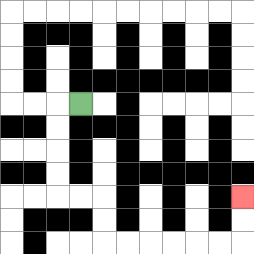{'start': '[3, 4]', 'end': '[10, 8]', 'path_directions': 'L,D,D,D,D,R,R,D,D,R,R,R,R,R,R,U,U', 'path_coordinates': '[[3, 4], [2, 4], [2, 5], [2, 6], [2, 7], [2, 8], [3, 8], [4, 8], [4, 9], [4, 10], [5, 10], [6, 10], [7, 10], [8, 10], [9, 10], [10, 10], [10, 9], [10, 8]]'}